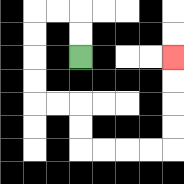{'start': '[3, 2]', 'end': '[7, 2]', 'path_directions': 'U,U,L,L,D,D,D,D,R,R,D,D,R,R,R,R,U,U,U,U', 'path_coordinates': '[[3, 2], [3, 1], [3, 0], [2, 0], [1, 0], [1, 1], [1, 2], [1, 3], [1, 4], [2, 4], [3, 4], [3, 5], [3, 6], [4, 6], [5, 6], [6, 6], [7, 6], [7, 5], [7, 4], [7, 3], [7, 2]]'}